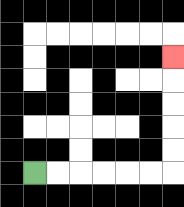{'start': '[1, 7]', 'end': '[7, 2]', 'path_directions': 'R,R,R,R,R,R,U,U,U,U,U', 'path_coordinates': '[[1, 7], [2, 7], [3, 7], [4, 7], [5, 7], [6, 7], [7, 7], [7, 6], [7, 5], [7, 4], [7, 3], [7, 2]]'}